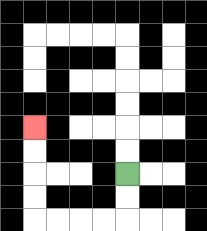{'start': '[5, 7]', 'end': '[1, 5]', 'path_directions': 'D,D,L,L,L,L,U,U,U,U', 'path_coordinates': '[[5, 7], [5, 8], [5, 9], [4, 9], [3, 9], [2, 9], [1, 9], [1, 8], [1, 7], [1, 6], [1, 5]]'}